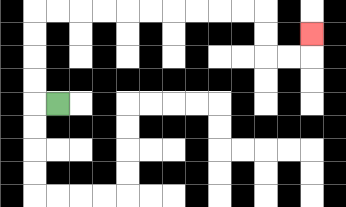{'start': '[2, 4]', 'end': '[13, 1]', 'path_directions': 'L,U,U,U,U,R,R,R,R,R,R,R,R,R,R,D,D,R,R,U', 'path_coordinates': '[[2, 4], [1, 4], [1, 3], [1, 2], [1, 1], [1, 0], [2, 0], [3, 0], [4, 0], [5, 0], [6, 0], [7, 0], [8, 0], [9, 0], [10, 0], [11, 0], [11, 1], [11, 2], [12, 2], [13, 2], [13, 1]]'}